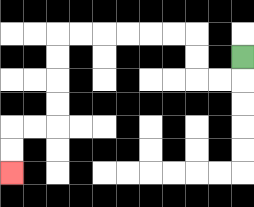{'start': '[10, 2]', 'end': '[0, 7]', 'path_directions': 'D,L,L,U,U,L,L,L,L,L,L,D,D,D,D,L,L,D,D', 'path_coordinates': '[[10, 2], [10, 3], [9, 3], [8, 3], [8, 2], [8, 1], [7, 1], [6, 1], [5, 1], [4, 1], [3, 1], [2, 1], [2, 2], [2, 3], [2, 4], [2, 5], [1, 5], [0, 5], [0, 6], [0, 7]]'}